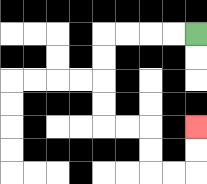{'start': '[8, 1]', 'end': '[8, 5]', 'path_directions': 'L,L,L,L,D,D,D,D,R,R,D,D,R,R,U,U', 'path_coordinates': '[[8, 1], [7, 1], [6, 1], [5, 1], [4, 1], [4, 2], [4, 3], [4, 4], [4, 5], [5, 5], [6, 5], [6, 6], [6, 7], [7, 7], [8, 7], [8, 6], [8, 5]]'}